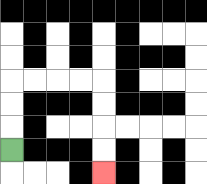{'start': '[0, 6]', 'end': '[4, 7]', 'path_directions': 'U,U,U,R,R,R,R,D,D,D,D', 'path_coordinates': '[[0, 6], [0, 5], [0, 4], [0, 3], [1, 3], [2, 3], [3, 3], [4, 3], [4, 4], [4, 5], [4, 6], [4, 7]]'}